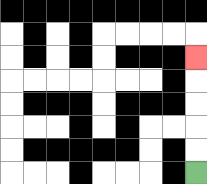{'start': '[8, 7]', 'end': '[8, 2]', 'path_directions': 'U,U,U,U,U', 'path_coordinates': '[[8, 7], [8, 6], [8, 5], [8, 4], [8, 3], [8, 2]]'}